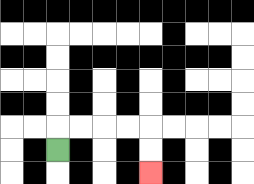{'start': '[2, 6]', 'end': '[6, 7]', 'path_directions': 'U,R,R,R,R,D,D', 'path_coordinates': '[[2, 6], [2, 5], [3, 5], [4, 5], [5, 5], [6, 5], [6, 6], [6, 7]]'}